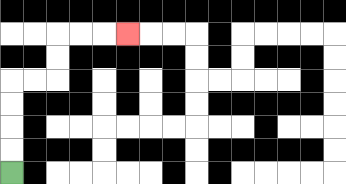{'start': '[0, 7]', 'end': '[5, 1]', 'path_directions': 'U,U,U,U,R,R,U,U,R,R,R', 'path_coordinates': '[[0, 7], [0, 6], [0, 5], [0, 4], [0, 3], [1, 3], [2, 3], [2, 2], [2, 1], [3, 1], [4, 1], [5, 1]]'}